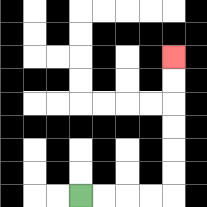{'start': '[3, 8]', 'end': '[7, 2]', 'path_directions': 'R,R,R,R,U,U,U,U,U,U', 'path_coordinates': '[[3, 8], [4, 8], [5, 8], [6, 8], [7, 8], [7, 7], [7, 6], [7, 5], [7, 4], [7, 3], [7, 2]]'}